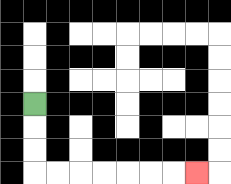{'start': '[1, 4]', 'end': '[8, 7]', 'path_directions': 'D,D,D,R,R,R,R,R,R,R', 'path_coordinates': '[[1, 4], [1, 5], [1, 6], [1, 7], [2, 7], [3, 7], [4, 7], [5, 7], [6, 7], [7, 7], [8, 7]]'}